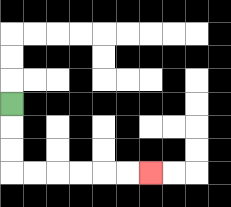{'start': '[0, 4]', 'end': '[6, 7]', 'path_directions': 'D,D,D,R,R,R,R,R,R', 'path_coordinates': '[[0, 4], [0, 5], [0, 6], [0, 7], [1, 7], [2, 7], [3, 7], [4, 7], [5, 7], [6, 7]]'}